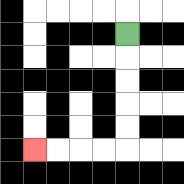{'start': '[5, 1]', 'end': '[1, 6]', 'path_directions': 'D,D,D,D,D,L,L,L,L', 'path_coordinates': '[[5, 1], [5, 2], [5, 3], [5, 4], [5, 5], [5, 6], [4, 6], [3, 6], [2, 6], [1, 6]]'}